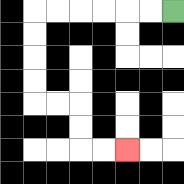{'start': '[7, 0]', 'end': '[5, 6]', 'path_directions': 'L,L,L,L,L,L,D,D,D,D,R,R,D,D,R,R', 'path_coordinates': '[[7, 0], [6, 0], [5, 0], [4, 0], [3, 0], [2, 0], [1, 0], [1, 1], [1, 2], [1, 3], [1, 4], [2, 4], [3, 4], [3, 5], [3, 6], [4, 6], [5, 6]]'}